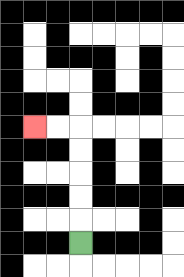{'start': '[3, 10]', 'end': '[1, 5]', 'path_directions': 'U,U,U,U,U,L,L', 'path_coordinates': '[[3, 10], [3, 9], [3, 8], [3, 7], [3, 6], [3, 5], [2, 5], [1, 5]]'}